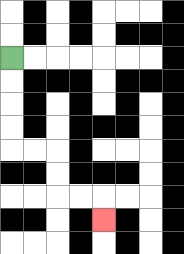{'start': '[0, 2]', 'end': '[4, 9]', 'path_directions': 'D,D,D,D,R,R,D,D,R,R,D', 'path_coordinates': '[[0, 2], [0, 3], [0, 4], [0, 5], [0, 6], [1, 6], [2, 6], [2, 7], [2, 8], [3, 8], [4, 8], [4, 9]]'}